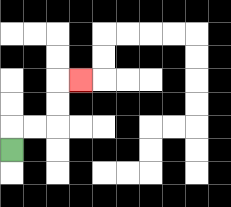{'start': '[0, 6]', 'end': '[3, 3]', 'path_directions': 'U,R,R,U,U,R', 'path_coordinates': '[[0, 6], [0, 5], [1, 5], [2, 5], [2, 4], [2, 3], [3, 3]]'}